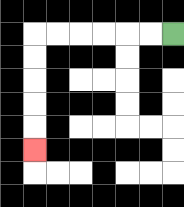{'start': '[7, 1]', 'end': '[1, 6]', 'path_directions': 'L,L,L,L,L,L,D,D,D,D,D', 'path_coordinates': '[[7, 1], [6, 1], [5, 1], [4, 1], [3, 1], [2, 1], [1, 1], [1, 2], [1, 3], [1, 4], [1, 5], [1, 6]]'}